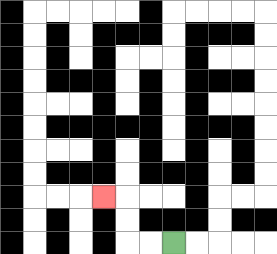{'start': '[7, 10]', 'end': '[4, 8]', 'path_directions': 'L,L,U,U,L', 'path_coordinates': '[[7, 10], [6, 10], [5, 10], [5, 9], [5, 8], [4, 8]]'}